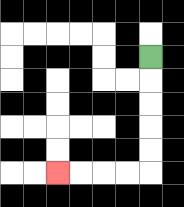{'start': '[6, 2]', 'end': '[2, 7]', 'path_directions': 'D,D,D,D,D,L,L,L,L', 'path_coordinates': '[[6, 2], [6, 3], [6, 4], [6, 5], [6, 6], [6, 7], [5, 7], [4, 7], [3, 7], [2, 7]]'}